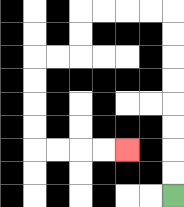{'start': '[7, 8]', 'end': '[5, 6]', 'path_directions': 'U,U,U,U,U,U,U,U,L,L,L,L,D,D,L,L,D,D,D,D,R,R,R,R', 'path_coordinates': '[[7, 8], [7, 7], [7, 6], [7, 5], [7, 4], [7, 3], [7, 2], [7, 1], [7, 0], [6, 0], [5, 0], [4, 0], [3, 0], [3, 1], [3, 2], [2, 2], [1, 2], [1, 3], [1, 4], [1, 5], [1, 6], [2, 6], [3, 6], [4, 6], [5, 6]]'}